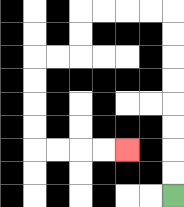{'start': '[7, 8]', 'end': '[5, 6]', 'path_directions': 'U,U,U,U,U,U,U,U,L,L,L,L,D,D,L,L,D,D,D,D,R,R,R,R', 'path_coordinates': '[[7, 8], [7, 7], [7, 6], [7, 5], [7, 4], [7, 3], [7, 2], [7, 1], [7, 0], [6, 0], [5, 0], [4, 0], [3, 0], [3, 1], [3, 2], [2, 2], [1, 2], [1, 3], [1, 4], [1, 5], [1, 6], [2, 6], [3, 6], [4, 6], [5, 6]]'}